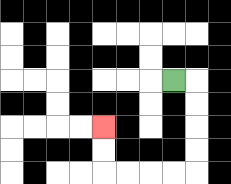{'start': '[7, 3]', 'end': '[4, 5]', 'path_directions': 'R,D,D,D,D,L,L,L,L,U,U', 'path_coordinates': '[[7, 3], [8, 3], [8, 4], [8, 5], [8, 6], [8, 7], [7, 7], [6, 7], [5, 7], [4, 7], [4, 6], [4, 5]]'}